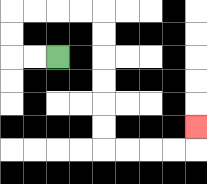{'start': '[2, 2]', 'end': '[8, 5]', 'path_directions': 'L,L,U,U,R,R,R,R,D,D,D,D,D,D,R,R,R,R,U', 'path_coordinates': '[[2, 2], [1, 2], [0, 2], [0, 1], [0, 0], [1, 0], [2, 0], [3, 0], [4, 0], [4, 1], [4, 2], [4, 3], [4, 4], [4, 5], [4, 6], [5, 6], [6, 6], [7, 6], [8, 6], [8, 5]]'}